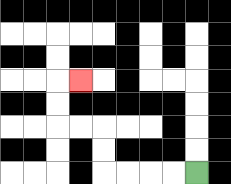{'start': '[8, 7]', 'end': '[3, 3]', 'path_directions': 'L,L,L,L,U,U,L,L,U,U,R', 'path_coordinates': '[[8, 7], [7, 7], [6, 7], [5, 7], [4, 7], [4, 6], [4, 5], [3, 5], [2, 5], [2, 4], [2, 3], [3, 3]]'}